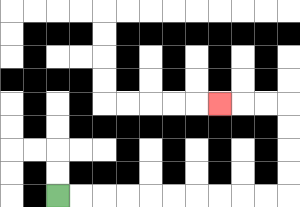{'start': '[2, 8]', 'end': '[9, 4]', 'path_directions': 'R,R,R,R,R,R,R,R,R,R,U,U,U,U,L,L,L', 'path_coordinates': '[[2, 8], [3, 8], [4, 8], [5, 8], [6, 8], [7, 8], [8, 8], [9, 8], [10, 8], [11, 8], [12, 8], [12, 7], [12, 6], [12, 5], [12, 4], [11, 4], [10, 4], [9, 4]]'}